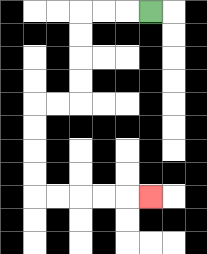{'start': '[6, 0]', 'end': '[6, 8]', 'path_directions': 'L,L,L,D,D,D,D,L,L,D,D,D,D,R,R,R,R,R', 'path_coordinates': '[[6, 0], [5, 0], [4, 0], [3, 0], [3, 1], [3, 2], [3, 3], [3, 4], [2, 4], [1, 4], [1, 5], [1, 6], [1, 7], [1, 8], [2, 8], [3, 8], [4, 8], [5, 8], [6, 8]]'}